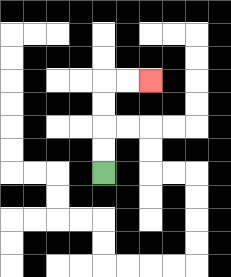{'start': '[4, 7]', 'end': '[6, 3]', 'path_directions': 'U,U,U,U,R,R', 'path_coordinates': '[[4, 7], [4, 6], [4, 5], [4, 4], [4, 3], [5, 3], [6, 3]]'}